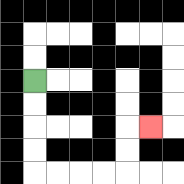{'start': '[1, 3]', 'end': '[6, 5]', 'path_directions': 'D,D,D,D,R,R,R,R,U,U,R', 'path_coordinates': '[[1, 3], [1, 4], [1, 5], [1, 6], [1, 7], [2, 7], [3, 7], [4, 7], [5, 7], [5, 6], [5, 5], [6, 5]]'}